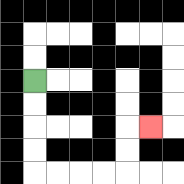{'start': '[1, 3]', 'end': '[6, 5]', 'path_directions': 'D,D,D,D,R,R,R,R,U,U,R', 'path_coordinates': '[[1, 3], [1, 4], [1, 5], [1, 6], [1, 7], [2, 7], [3, 7], [4, 7], [5, 7], [5, 6], [5, 5], [6, 5]]'}